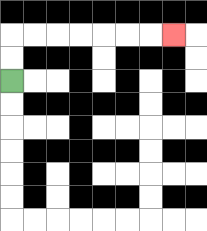{'start': '[0, 3]', 'end': '[7, 1]', 'path_directions': 'U,U,R,R,R,R,R,R,R', 'path_coordinates': '[[0, 3], [0, 2], [0, 1], [1, 1], [2, 1], [3, 1], [4, 1], [5, 1], [6, 1], [7, 1]]'}